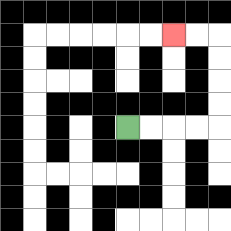{'start': '[5, 5]', 'end': '[7, 1]', 'path_directions': 'R,R,R,R,U,U,U,U,L,L', 'path_coordinates': '[[5, 5], [6, 5], [7, 5], [8, 5], [9, 5], [9, 4], [9, 3], [9, 2], [9, 1], [8, 1], [7, 1]]'}